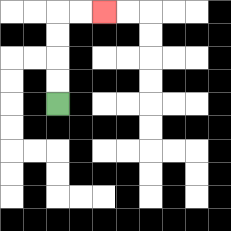{'start': '[2, 4]', 'end': '[4, 0]', 'path_directions': 'U,U,U,U,R,R', 'path_coordinates': '[[2, 4], [2, 3], [2, 2], [2, 1], [2, 0], [3, 0], [4, 0]]'}